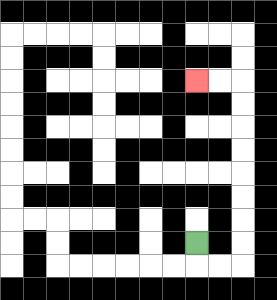{'start': '[8, 10]', 'end': '[8, 3]', 'path_directions': 'D,R,R,U,U,U,U,U,U,U,U,L,L', 'path_coordinates': '[[8, 10], [8, 11], [9, 11], [10, 11], [10, 10], [10, 9], [10, 8], [10, 7], [10, 6], [10, 5], [10, 4], [10, 3], [9, 3], [8, 3]]'}